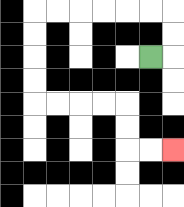{'start': '[6, 2]', 'end': '[7, 6]', 'path_directions': 'R,U,U,L,L,L,L,L,L,D,D,D,D,R,R,R,R,D,D,R,R', 'path_coordinates': '[[6, 2], [7, 2], [7, 1], [7, 0], [6, 0], [5, 0], [4, 0], [3, 0], [2, 0], [1, 0], [1, 1], [1, 2], [1, 3], [1, 4], [2, 4], [3, 4], [4, 4], [5, 4], [5, 5], [5, 6], [6, 6], [7, 6]]'}